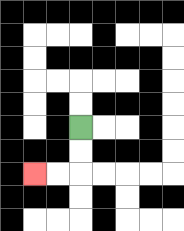{'start': '[3, 5]', 'end': '[1, 7]', 'path_directions': 'D,D,L,L', 'path_coordinates': '[[3, 5], [3, 6], [3, 7], [2, 7], [1, 7]]'}